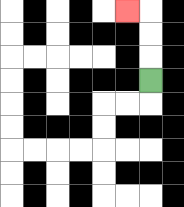{'start': '[6, 3]', 'end': '[5, 0]', 'path_directions': 'U,U,U,L', 'path_coordinates': '[[6, 3], [6, 2], [6, 1], [6, 0], [5, 0]]'}